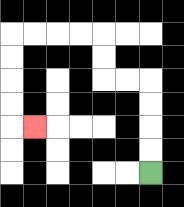{'start': '[6, 7]', 'end': '[1, 5]', 'path_directions': 'U,U,U,U,L,L,U,U,L,L,L,L,D,D,D,D,R', 'path_coordinates': '[[6, 7], [6, 6], [6, 5], [6, 4], [6, 3], [5, 3], [4, 3], [4, 2], [4, 1], [3, 1], [2, 1], [1, 1], [0, 1], [0, 2], [0, 3], [0, 4], [0, 5], [1, 5]]'}